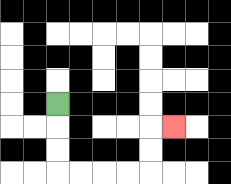{'start': '[2, 4]', 'end': '[7, 5]', 'path_directions': 'D,D,D,R,R,R,R,U,U,R', 'path_coordinates': '[[2, 4], [2, 5], [2, 6], [2, 7], [3, 7], [4, 7], [5, 7], [6, 7], [6, 6], [6, 5], [7, 5]]'}